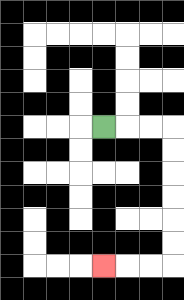{'start': '[4, 5]', 'end': '[4, 11]', 'path_directions': 'R,R,R,D,D,D,D,D,D,L,L,L', 'path_coordinates': '[[4, 5], [5, 5], [6, 5], [7, 5], [7, 6], [7, 7], [7, 8], [7, 9], [7, 10], [7, 11], [6, 11], [5, 11], [4, 11]]'}